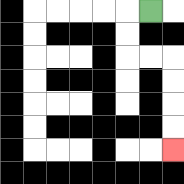{'start': '[6, 0]', 'end': '[7, 6]', 'path_directions': 'L,D,D,R,R,D,D,D,D', 'path_coordinates': '[[6, 0], [5, 0], [5, 1], [5, 2], [6, 2], [7, 2], [7, 3], [7, 4], [7, 5], [7, 6]]'}